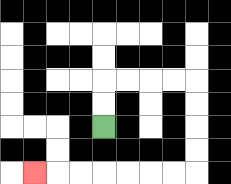{'start': '[4, 5]', 'end': '[1, 7]', 'path_directions': 'U,U,R,R,R,R,D,D,D,D,L,L,L,L,L,L,L', 'path_coordinates': '[[4, 5], [4, 4], [4, 3], [5, 3], [6, 3], [7, 3], [8, 3], [8, 4], [8, 5], [8, 6], [8, 7], [7, 7], [6, 7], [5, 7], [4, 7], [3, 7], [2, 7], [1, 7]]'}